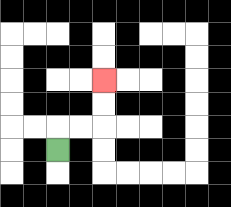{'start': '[2, 6]', 'end': '[4, 3]', 'path_directions': 'U,R,R,U,U', 'path_coordinates': '[[2, 6], [2, 5], [3, 5], [4, 5], [4, 4], [4, 3]]'}